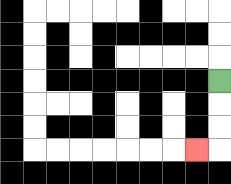{'start': '[9, 3]', 'end': '[8, 6]', 'path_directions': 'D,D,D,L', 'path_coordinates': '[[9, 3], [9, 4], [9, 5], [9, 6], [8, 6]]'}